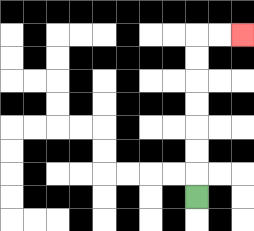{'start': '[8, 8]', 'end': '[10, 1]', 'path_directions': 'U,U,U,U,U,U,U,R,R', 'path_coordinates': '[[8, 8], [8, 7], [8, 6], [8, 5], [8, 4], [8, 3], [8, 2], [8, 1], [9, 1], [10, 1]]'}